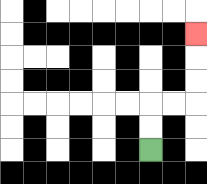{'start': '[6, 6]', 'end': '[8, 1]', 'path_directions': 'U,U,R,R,U,U,U', 'path_coordinates': '[[6, 6], [6, 5], [6, 4], [7, 4], [8, 4], [8, 3], [8, 2], [8, 1]]'}